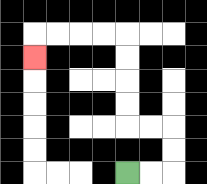{'start': '[5, 7]', 'end': '[1, 2]', 'path_directions': 'R,R,U,U,L,L,U,U,U,U,L,L,L,L,D', 'path_coordinates': '[[5, 7], [6, 7], [7, 7], [7, 6], [7, 5], [6, 5], [5, 5], [5, 4], [5, 3], [5, 2], [5, 1], [4, 1], [3, 1], [2, 1], [1, 1], [1, 2]]'}